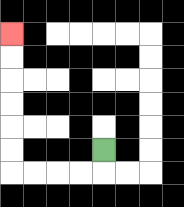{'start': '[4, 6]', 'end': '[0, 1]', 'path_directions': 'D,L,L,L,L,U,U,U,U,U,U', 'path_coordinates': '[[4, 6], [4, 7], [3, 7], [2, 7], [1, 7], [0, 7], [0, 6], [0, 5], [0, 4], [0, 3], [0, 2], [0, 1]]'}